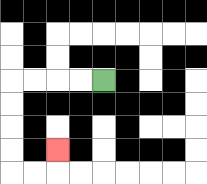{'start': '[4, 3]', 'end': '[2, 6]', 'path_directions': 'L,L,L,L,D,D,D,D,R,R,U', 'path_coordinates': '[[4, 3], [3, 3], [2, 3], [1, 3], [0, 3], [0, 4], [0, 5], [0, 6], [0, 7], [1, 7], [2, 7], [2, 6]]'}